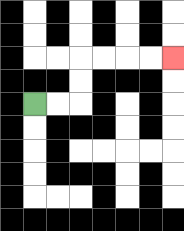{'start': '[1, 4]', 'end': '[7, 2]', 'path_directions': 'R,R,U,U,R,R,R,R', 'path_coordinates': '[[1, 4], [2, 4], [3, 4], [3, 3], [3, 2], [4, 2], [5, 2], [6, 2], [7, 2]]'}